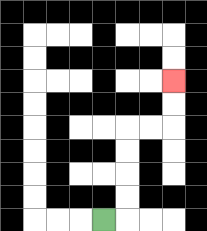{'start': '[4, 9]', 'end': '[7, 3]', 'path_directions': 'R,U,U,U,U,R,R,U,U', 'path_coordinates': '[[4, 9], [5, 9], [5, 8], [5, 7], [5, 6], [5, 5], [6, 5], [7, 5], [7, 4], [7, 3]]'}